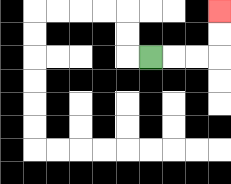{'start': '[6, 2]', 'end': '[9, 0]', 'path_directions': 'R,R,R,U,U', 'path_coordinates': '[[6, 2], [7, 2], [8, 2], [9, 2], [9, 1], [9, 0]]'}